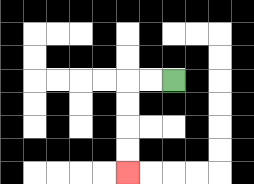{'start': '[7, 3]', 'end': '[5, 7]', 'path_directions': 'L,L,D,D,D,D', 'path_coordinates': '[[7, 3], [6, 3], [5, 3], [5, 4], [5, 5], [5, 6], [5, 7]]'}